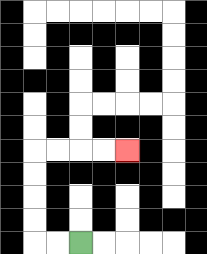{'start': '[3, 10]', 'end': '[5, 6]', 'path_directions': 'L,L,U,U,U,U,R,R,R,R', 'path_coordinates': '[[3, 10], [2, 10], [1, 10], [1, 9], [1, 8], [1, 7], [1, 6], [2, 6], [3, 6], [4, 6], [5, 6]]'}